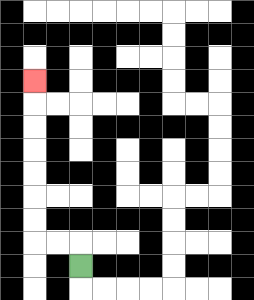{'start': '[3, 11]', 'end': '[1, 3]', 'path_directions': 'U,L,L,U,U,U,U,U,U,U', 'path_coordinates': '[[3, 11], [3, 10], [2, 10], [1, 10], [1, 9], [1, 8], [1, 7], [1, 6], [1, 5], [1, 4], [1, 3]]'}